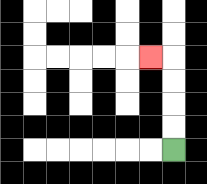{'start': '[7, 6]', 'end': '[6, 2]', 'path_directions': 'U,U,U,U,L', 'path_coordinates': '[[7, 6], [7, 5], [7, 4], [7, 3], [7, 2], [6, 2]]'}